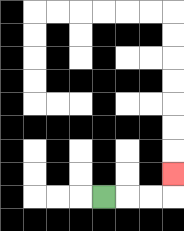{'start': '[4, 8]', 'end': '[7, 7]', 'path_directions': 'R,R,R,U', 'path_coordinates': '[[4, 8], [5, 8], [6, 8], [7, 8], [7, 7]]'}